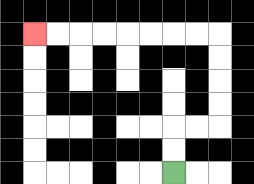{'start': '[7, 7]', 'end': '[1, 1]', 'path_directions': 'U,U,R,R,U,U,U,U,L,L,L,L,L,L,L,L', 'path_coordinates': '[[7, 7], [7, 6], [7, 5], [8, 5], [9, 5], [9, 4], [9, 3], [9, 2], [9, 1], [8, 1], [7, 1], [6, 1], [5, 1], [4, 1], [3, 1], [2, 1], [1, 1]]'}